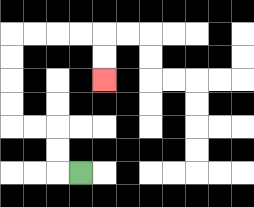{'start': '[3, 7]', 'end': '[4, 3]', 'path_directions': 'L,U,U,L,L,U,U,U,U,R,R,R,R,D,D', 'path_coordinates': '[[3, 7], [2, 7], [2, 6], [2, 5], [1, 5], [0, 5], [0, 4], [0, 3], [0, 2], [0, 1], [1, 1], [2, 1], [3, 1], [4, 1], [4, 2], [4, 3]]'}